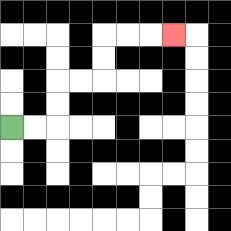{'start': '[0, 5]', 'end': '[7, 1]', 'path_directions': 'R,R,U,U,R,R,U,U,R,R,R', 'path_coordinates': '[[0, 5], [1, 5], [2, 5], [2, 4], [2, 3], [3, 3], [4, 3], [4, 2], [4, 1], [5, 1], [6, 1], [7, 1]]'}